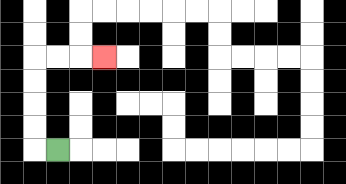{'start': '[2, 6]', 'end': '[4, 2]', 'path_directions': 'L,U,U,U,U,R,R,R', 'path_coordinates': '[[2, 6], [1, 6], [1, 5], [1, 4], [1, 3], [1, 2], [2, 2], [3, 2], [4, 2]]'}